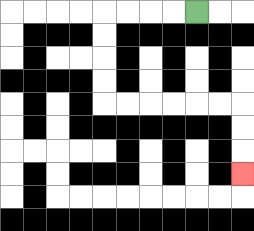{'start': '[8, 0]', 'end': '[10, 7]', 'path_directions': 'L,L,L,L,D,D,D,D,R,R,R,R,R,R,D,D,D', 'path_coordinates': '[[8, 0], [7, 0], [6, 0], [5, 0], [4, 0], [4, 1], [4, 2], [4, 3], [4, 4], [5, 4], [6, 4], [7, 4], [8, 4], [9, 4], [10, 4], [10, 5], [10, 6], [10, 7]]'}